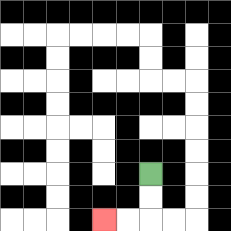{'start': '[6, 7]', 'end': '[4, 9]', 'path_directions': 'D,D,L,L', 'path_coordinates': '[[6, 7], [6, 8], [6, 9], [5, 9], [4, 9]]'}